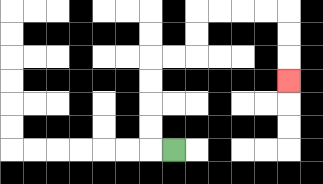{'start': '[7, 6]', 'end': '[12, 3]', 'path_directions': 'L,U,U,U,U,R,R,U,U,R,R,R,R,D,D,D', 'path_coordinates': '[[7, 6], [6, 6], [6, 5], [6, 4], [6, 3], [6, 2], [7, 2], [8, 2], [8, 1], [8, 0], [9, 0], [10, 0], [11, 0], [12, 0], [12, 1], [12, 2], [12, 3]]'}